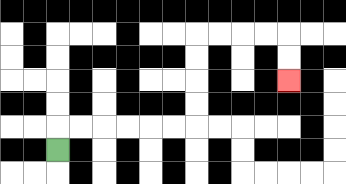{'start': '[2, 6]', 'end': '[12, 3]', 'path_directions': 'U,R,R,R,R,R,R,U,U,U,U,R,R,R,R,D,D', 'path_coordinates': '[[2, 6], [2, 5], [3, 5], [4, 5], [5, 5], [6, 5], [7, 5], [8, 5], [8, 4], [8, 3], [8, 2], [8, 1], [9, 1], [10, 1], [11, 1], [12, 1], [12, 2], [12, 3]]'}